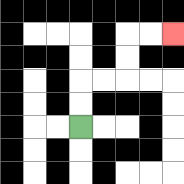{'start': '[3, 5]', 'end': '[7, 1]', 'path_directions': 'U,U,R,R,U,U,R,R', 'path_coordinates': '[[3, 5], [3, 4], [3, 3], [4, 3], [5, 3], [5, 2], [5, 1], [6, 1], [7, 1]]'}